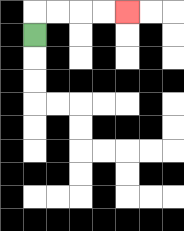{'start': '[1, 1]', 'end': '[5, 0]', 'path_directions': 'U,R,R,R,R', 'path_coordinates': '[[1, 1], [1, 0], [2, 0], [3, 0], [4, 0], [5, 0]]'}